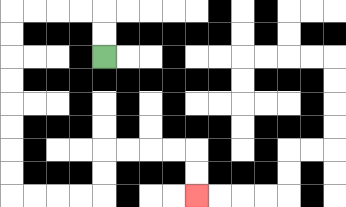{'start': '[4, 2]', 'end': '[8, 8]', 'path_directions': 'U,U,L,L,L,L,D,D,D,D,D,D,D,D,R,R,R,R,U,U,R,R,R,R,D,D', 'path_coordinates': '[[4, 2], [4, 1], [4, 0], [3, 0], [2, 0], [1, 0], [0, 0], [0, 1], [0, 2], [0, 3], [0, 4], [0, 5], [0, 6], [0, 7], [0, 8], [1, 8], [2, 8], [3, 8], [4, 8], [4, 7], [4, 6], [5, 6], [6, 6], [7, 6], [8, 6], [8, 7], [8, 8]]'}